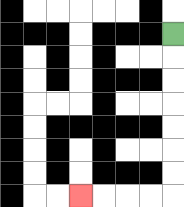{'start': '[7, 1]', 'end': '[3, 8]', 'path_directions': 'D,D,D,D,D,D,D,L,L,L,L', 'path_coordinates': '[[7, 1], [7, 2], [7, 3], [7, 4], [7, 5], [7, 6], [7, 7], [7, 8], [6, 8], [5, 8], [4, 8], [3, 8]]'}